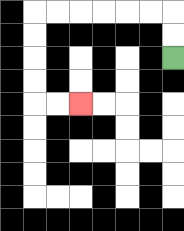{'start': '[7, 2]', 'end': '[3, 4]', 'path_directions': 'U,U,L,L,L,L,L,L,D,D,D,D,R,R', 'path_coordinates': '[[7, 2], [7, 1], [7, 0], [6, 0], [5, 0], [4, 0], [3, 0], [2, 0], [1, 0], [1, 1], [1, 2], [1, 3], [1, 4], [2, 4], [3, 4]]'}